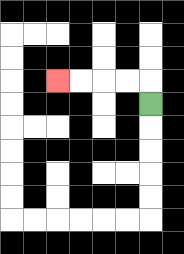{'start': '[6, 4]', 'end': '[2, 3]', 'path_directions': 'U,L,L,L,L', 'path_coordinates': '[[6, 4], [6, 3], [5, 3], [4, 3], [3, 3], [2, 3]]'}